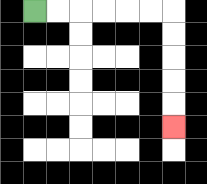{'start': '[1, 0]', 'end': '[7, 5]', 'path_directions': 'R,R,R,R,R,R,D,D,D,D,D', 'path_coordinates': '[[1, 0], [2, 0], [3, 0], [4, 0], [5, 0], [6, 0], [7, 0], [7, 1], [7, 2], [7, 3], [7, 4], [7, 5]]'}